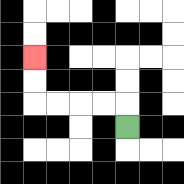{'start': '[5, 5]', 'end': '[1, 2]', 'path_directions': 'U,L,L,L,L,U,U', 'path_coordinates': '[[5, 5], [5, 4], [4, 4], [3, 4], [2, 4], [1, 4], [1, 3], [1, 2]]'}